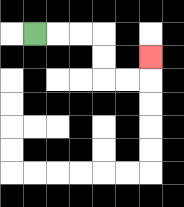{'start': '[1, 1]', 'end': '[6, 2]', 'path_directions': 'R,R,R,D,D,R,R,U', 'path_coordinates': '[[1, 1], [2, 1], [3, 1], [4, 1], [4, 2], [4, 3], [5, 3], [6, 3], [6, 2]]'}